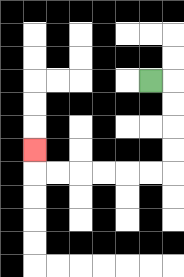{'start': '[6, 3]', 'end': '[1, 6]', 'path_directions': 'R,D,D,D,D,L,L,L,L,L,L,U', 'path_coordinates': '[[6, 3], [7, 3], [7, 4], [7, 5], [7, 6], [7, 7], [6, 7], [5, 7], [4, 7], [3, 7], [2, 7], [1, 7], [1, 6]]'}